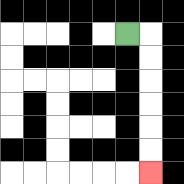{'start': '[5, 1]', 'end': '[6, 7]', 'path_directions': 'R,D,D,D,D,D,D', 'path_coordinates': '[[5, 1], [6, 1], [6, 2], [6, 3], [6, 4], [6, 5], [6, 6], [6, 7]]'}